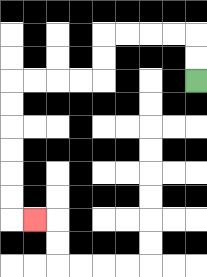{'start': '[8, 3]', 'end': '[1, 9]', 'path_directions': 'U,U,L,L,L,L,D,D,L,L,L,L,D,D,D,D,D,D,R', 'path_coordinates': '[[8, 3], [8, 2], [8, 1], [7, 1], [6, 1], [5, 1], [4, 1], [4, 2], [4, 3], [3, 3], [2, 3], [1, 3], [0, 3], [0, 4], [0, 5], [0, 6], [0, 7], [0, 8], [0, 9], [1, 9]]'}